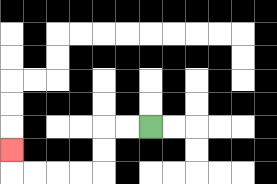{'start': '[6, 5]', 'end': '[0, 6]', 'path_directions': 'L,L,D,D,L,L,L,L,U', 'path_coordinates': '[[6, 5], [5, 5], [4, 5], [4, 6], [4, 7], [3, 7], [2, 7], [1, 7], [0, 7], [0, 6]]'}